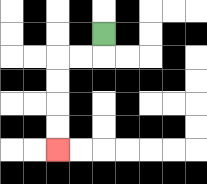{'start': '[4, 1]', 'end': '[2, 6]', 'path_directions': 'D,L,L,D,D,D,D', 'path_coordinates': '[[4, 1], [4, 2], [3, 2], [2, 2], [2, 3], [2, 4], [2, 5], [2, 6]]'}